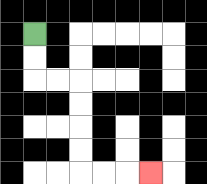{'start': '[1, 1]', 'end': '[6, 7]', 'path_directions': 'D,D,R,R,D,D,D,D,R,R,R', 'path_coordinates': '[[1, 1], [1, 2], [1, 3], [2, 3], [3, 3], [3, 4], [3, 5], [3, 6], [3, 7], [4, 7], [5, 7], [6, 7]]'}